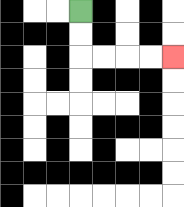{'start': '[3, 0]', 'end': '[7, 2]', 'path_directions': 'D,D,R,R,R,R', 'path_coordinates': '[[3, 0], [3, 1], [3, 2], [4, 2], [5, 2], [6, 2], [7, 2]]'}